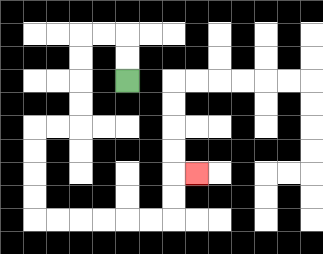{'start': '[5, 3]', 'end': '[8, 7]', 'path_directions': 'U,U,L,L,D,D,D,D,L,L,D,D,D,D,R,R,R,R,R,R,U,U,R', 'path_coordinates': '[[5, 3], [5, 2], [5, 1], [4, 1], [3, 1], [3, 2], [3, 3], [3, 4], [3, 5], [2, 5], [1, 5], [1, 6], [1, 7], [1, 8], [1, 9], [2, 9], [3, 9], [4, 9], [5, 9], [6, 9], [7, 9], [7, 8], [7, 7], [8, 7]]'}